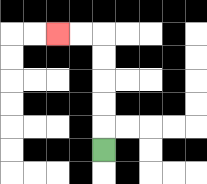{'start': '[4, 6]', 'end': '[2, 1]', 'path_directions': 'U,U,U,U,U,L,L', 'path_coordinates': '[[4, 6], [4, 5], [4, 4], [4, 3], [4, 2], [4, 1], [3, 1], [2, 1]]'}